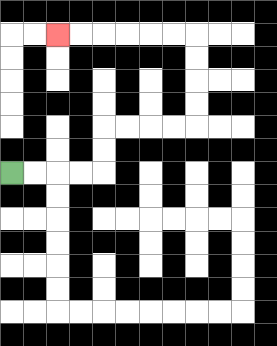{'start': '[0, 7]', 'end': '[2, 1]', 'path_directions': 'R,R,R,R,U,U,R,R,R,R,U,U,U,U,L,L,L,L,L,L', 'path_coordinates': '[[0, 7], [1, 7], [2, 7], [3, 7], [4, 7], [4, 6], [4, 5], [5, 5], [6, 5], [7, 5], [8, 5], [8, 4], [8, 3], [8, 2], [8, 1], [7, 1], [6, 1], [5, 1], [4, 1], [3, 1], [2, 1]]'}